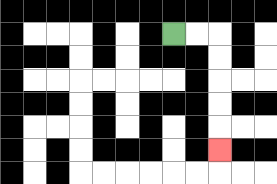{'start': '[7, 1]', 'end': '[9, 6]', 'path_directions': 'R,R,D,D,D,D,D', 'path_coordinates': '[[7, 1], [8, 1], [9, 1], [9, 2], [9, 3], [9, 4], [9, 5], [9, 6]]'}